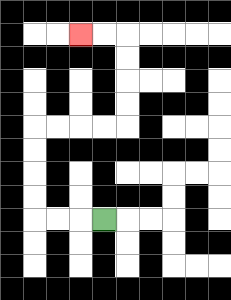{'start': '[4, 9]', 'end': '[3, 1]', 'path_directions': 'L,L,L,U,U,U,U,R,R,R,R,U,U,U,U,L,L', 'path_coordinates': '[[4, 9], [3, 9], [2, 9], [1, 9], [1, 8], [1, 7], [1, 6], [1, 5], [2, 5], [3, 5], [4, 5], [5, 5], [5, 4], [5, 3], [5, 2], [5, 1], [4, 1], [3, 1]]'}